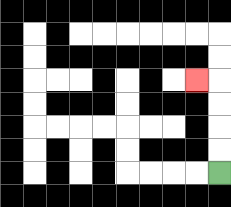{'start': '[9, 7]', 'end': '[8, 3]', 'path_directions': 'U,U,U,U,L', 'path_coordinates': '[[9, 7], [9, 6], [9, 5], [9, 4], [9, 3], [8, 3]]'}